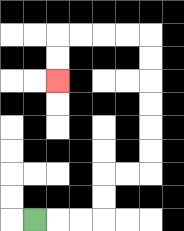{'start': '[1, 9]', 'end': '[2, 3]', 'path_directions': 'R,R,R,U,U,R,R,U,U,U,U,U,U,L,L,L,L,D,D', 'path_coordinates': '[[1, 9], [2, 9], [3, 9], [4, 9], [4, 8], [4, 7], [5, 7], [6, 7], [6, 6], [6, 5], [6, 4], [6, 3], [6, 2], [6, 1], [5, 1], [4, 1], [3, 1], [2, 1], [2, 2], [2, 3]]'}